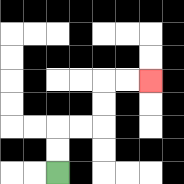{'start': '[2, 7]', 'end': '[6, 3]', 'path_directions': 'U,U,R,R,U,U,R,R', 'path_coordinates': '[[2, 7], [2, 6], [2, 5], [3, 5], [4, 5], [4, 4], [4, 3], [5, 3], [6, 3]]'}